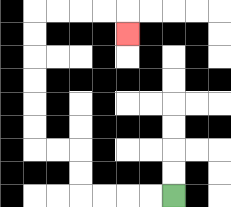{'start': '[7, 8]', 'end': '[5, 1]', 'path_directions': 'L,L,L,L,U,U,L,L,U,U,U,U,U,U,R,R,R,R,D', 'path_coordinates': '[[7, 8], [6, 8], [5, 8], [4, 8], [3, 8], [3, 7], [3, 6], [2, 6], [1, 6], [1, 5], [1, 4], [1, 3], [1, 2], [1, 1], [1, 0], [2, 0], [3, 0], [4, 0], [5, 0], [5, 1]]'}